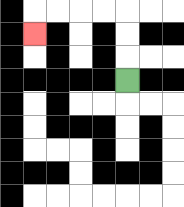{'start': '[5, 3]', 'end': '[1, 1]', 'path_directions': 'U,U,U,L,L,L,L,D', 'path_coordinates': '[[5, 3], [5, 2], [5, 1], [5, 0], [4, 0], [3, 0], [2, 0], [1, 0], [1, 1]]'}